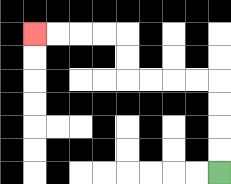{'start': '[9, 7]', 'end': '[1, 1]', 'path_directions': 'U,U,U,U,L,L,L,L,U,U,L,L,L,L', 'path_coordinates': '[[9, 7], [9, 6], [9, 5], [9, 4], [9, 3], [8, 3], [7, 3], [6, 3], [5, 3], [5, 2], [5, 1], [4, 1], [3, 1], [2, 1], [1, 1]]'}